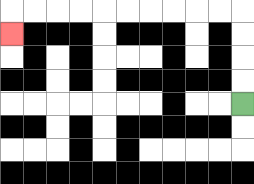{'start': '[10, 4]', 'end': '[0, 1]', 'path_directions': 'U,U,U,U,L,L,L,L,L,L,L,L,L,L,D', 'path_coordinates': '[[10, 4], [10, 3], [10, 2], [10, 1], [10, 0], [9, 0], [8, 0], [7, 0], [6, 0], [5, 0], [4, 0], [3, 0], [2, 0], [1, 0], [0, 0], [0, 1]]'}